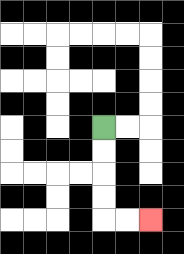{'start': '[4, 5]', 'end': '[6, 9]', 'path_directions': 'D,D,D,D,R,R', 'path_coordinates': '[[4, 5], [4, 6], [4, 7], [4, 8], [4, 9], [5, 9], [6, 9]]'}